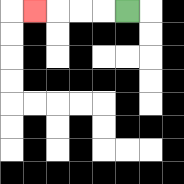{'start': '[5, 0]', 'end': '[1, 0]', 'path_directions': 'L,L,L,L', 'path_coordinates': '[[5, 0], [4, 0], [3, 0], [2, 0], [1, 0]]'}